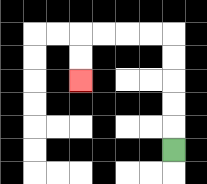{'start': '[7, 6]', 'end': '[3, 3]', 'path_directions': 'U,U,U,U,U,L,L,L,L,D,D', 'path_coordinates': '[[7, 6], [7, 5], [7, 4], [7, 3], [7, 2], [7, 1], [6, 1], [5, 1], [4, 1], [3, 1], [3, 2], [3, 3]]'}